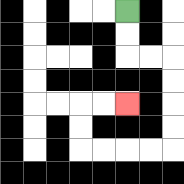{'start': '[5, 0]', 'end': '[5, 4]', 'path_directions': 'D,D,R,R,D,D,D,D,L,L,L,L,U,U,R,R', 'path_coordinates': '[[5, 0], [5, 1], [5, 2], [6, 2], [7, 2], [7, 3], [7, 4], [7, 5], [7, 6], [6, 6], [5, 6], [4, 6], [3, 6], [3, 5], [3, 4], [4, 4], [5, 4]]'}